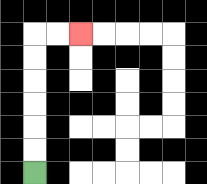{'start': '[1, 7]', 'end': '[3, 1]', 'path_directions': 'U,U,U,U,U,U,R,R', 'path_coordinates': '[[1, 7], [1, 6], [1, 5], [1, 4], [1, 3], [1, 2], [1, 1], [2, 1], [3, 1]]'}